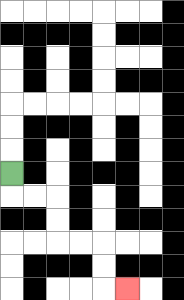{'start': '[0, 7]', 'end': '[5, 12]', 'path_directions': 'D,R,R,D,D,R,R,D,D,R', 'path_coordinates': '[[0, 7], [0, 8], [1, 8], [2, 8], [2, 9], [2, 10], [3, 10], [4, 10], [4, 11], [4, 12], [5, 12]]'}